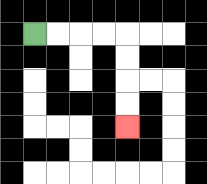{'start': '[1, 1]', 'end': '[5, 5]', 'path_directions': 'R,R,R,R,D,D,D,D', 'path_coordinates': '[[1, 1], [2, 1], [3, 1], [4, 1], [5, 1], [5, 2], [5, 3], [5, 4], [5, 5]]'}